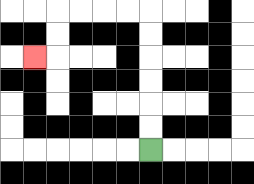{'start': '[6, 6]', 'end': '[1, 2]', 'path_directions': 'U,U,U,U,U,U,L,L,L,L,D,D,L', 'path_coordinates': '[[6, 6], [6, 5], [6, 4], [6, 3], [6, 2], [6, 1], [6, 0], [5, 0], [4, 0], [3, 0], [2, 0], [2, 1], [2, 2], [1, 2]]'}